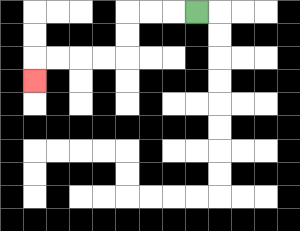{'start': '[8, 0]', 'end': '[1, 3]', 'path_directions': 'L,L,L,D,D,L,L,L,L,D', 'path_coordinates': '[[8, 0], [7, 0], [6, 0], [5, 0], [5, 1], [5, 2], [4, 2], [3, 2], [2, 2], [1, 2], [1, 3]]'}